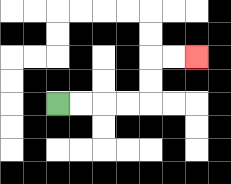{'start': '[2, 4]', 'end': '[8, 2]', 'path_directions': 'R,R,R,R,U,U,R,R', 'path_coordinates': '[[2, 4], [3, 4], [4, 4], [5, 4], [6, 4], [6, 3], [6, 2], [7, 2], [8, 2]]'}